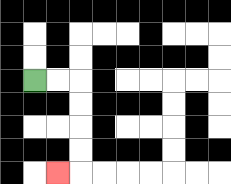{'start': '[1, 3]', 'end': '[2, 7]', 'path_directions': 'R,R,D,D,D,D,L', 'path_coordinates': '[[1, 3], [2, 3], [3, 3], [3, 4], [3, 5], [3, 6], [3, 7], [2, 7]]'}